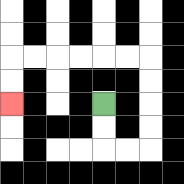{'start': '[4, 4]', 'end': '[0, 4]', 'path_directions': 'D,D,R,R,U,U,U,U,L,L,L,L,L,L,D,D', 'path_coordinates': '[[4, 4], [4, 5], [4, 6], [5, 6], [6, 6], [6, 5], [6, 4], [6, 3], [6, 2], [5, 2], [4, 2], [3, 2], [2, 2], [1, 2], [0, 2], [0, 3], [0, 4]]'}